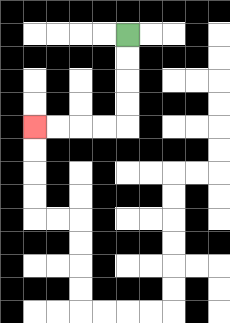{'start': '[5, 1]', 'end': '[1, 5]', 'path_directions': 'D,D,D,D,L,L,L,L', 'path_coordinates': '[[5, 1], [5, 2], [5, 3], [5, 4], [5, 5], [4, 5], [3, 5], [2, 5], [1, 5]]'}